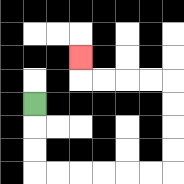{'start': '[1, 4]', 'end': '[3, 2]', 'path_directions': 'D,D,D,R,R,R,R,R,R,U,U,U,U,L,L,L,L,U', 'path_coordinates': '[[1, 4], [1, 5], [1, 6], [1, 7], [2, 7], [3, 7], [4, 7], [5, 7], [6, 7], [7, 7], [7, 6], [7, 5], [7, 4], [7, 3], [6, 3], [5, 3], [4, 3], [3, 3], [3, 2]]'}